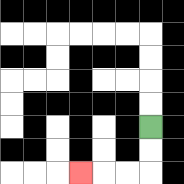{'start': '[6, 5]', 'end': '[3, 7]', 'path_directions': 'D,D,L,L,L', 'path_coordinates': '[[6, 5], [6, 6], [6, 7], [5, 7], [4, 7], [3, 7]]'}